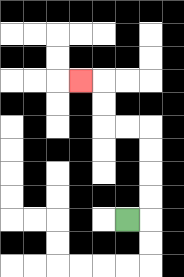{'start': '[5, 9]', 'end': '[3, 3]', 'path_directions': 'R,U,U,U,U,L,L,U,U,L', 'path_coordinates': '[[5, 9], [6, 9], [6, 8], [6, 7], [6, 6], [6, 5], [5, 5], [4, 5], [4, 4], [4, 3], [3, 3]]'}